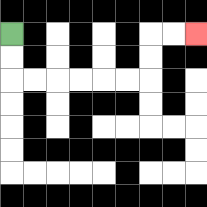{'start': '[0, 1]', 'end': '[8, 1]', 'path_directions': 'D,D,R,R,R,R,R,R,U,U,R,R', 'path_coordinates': '[[0, 1], [0, 2], [0, 3], [1, 3], [2, 3], [3, 3], [4, 3], [5, 3], [6, 3], [6, 2], [6, 1], [7, 1], [8, 1]]'}